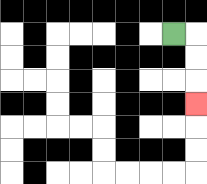{'start': '[7, 1]', 'end': '[8, 4]', 'path_directions': 'R,D,D,D', 'path_coordinates': '[[7, 1], [8, 1], [8, 2], [8, 3], [8, 4]]'}